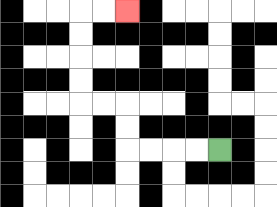{'start': '[9, 6]', 'end': '[5, 0]', 'path_directions': 'L,L,L,L,U,U,L,L,U,U,U,U,R,R', 'path_coordinates': '[[9, 6], [8, 6], [7, 6], [6, 6], [5, 6], [5, 5], [5, 4], [4, 4], [3, 4], [3, 3], [3, 2], [3, 1], [3, 0], [4, 0], [5, 0]]'}